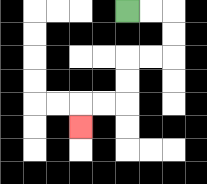{'start': '[5, 0]', 'end': '[3, 5]', 'path_directions': 'R,R,D,D,L,L,D,D,L,L,D', 'path_coordinates': '[[5, 0], [6, 0], [7, 0], [7, 1], [7, 2], [6, 2], [5, 2], [5, 3], [5, 4], [4, 4], [3, 4], [3, 5]]'}